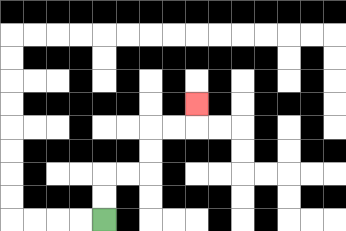{'start': '[4, 9]', 'end': '[8, 4]', 'path_directions': 'U,U,R,R,U,U,R,R,U', 'path_coordinates': '[[4, 9], [4, 8], [4, 7], [5, 7], [6, 7], [6, 6], [6, 5], [7, 5], [8, 5], [8, 4]]'}